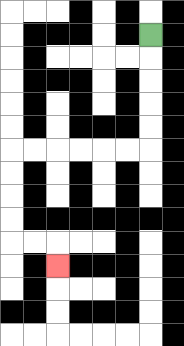{'start': '[6, 1]', 'end': '[2, 11]', 'path_directions': 'D,D,D,D,D,L,L,L,L,L,L,D,D,D,D,R,R,D', 'path_coordinates': '[[6, 1], [6, 2], [6, 3], [6, 4], [6, 5], [6, 6], [5, 6], [4, 6], [3, 6], [2, 6], [1, 6], [0, 6], [0, 7], [0, 8], [0, 9], [0, 10], [1, 10], [2, 10], [2, 11]]'}